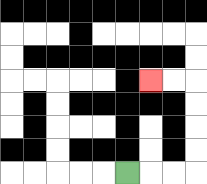{'start': '[5, 7]', 'end': '[6, 3]', 'path_directions': 'R,R,R,U,U,U,U,L,L', 'path_coordinates': '[[5, 7], [6, 7], [7, 7], [8, 7], [8, 6], [8, 5], [8, 4], [8, 3], [7, 3], [6, 3]]'}